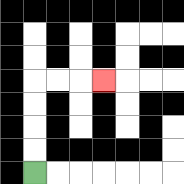{'start': '[1, 7]', 'end': '[4, 3]', 'path_directions': 'U,U,U,U,R,R,R', 'path_coordinates': '[[1, 7], [1, 6], [1, 5], [1, 4], [1, 3], [2, 3], [3, 3], [4, 3]]'}